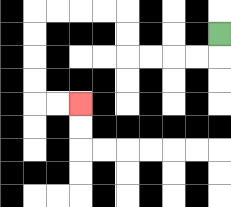{'start': '[9, 1]', 'end': '[3, 4]', 'path_directions': 'D,L,L,L,L,U,U,L,L,L,L,D,D,D,D,R,R', 'path_coordinates': '[[9, 1], [9, 2], [8, 2], [7, 2], [6, 2], [5, 2], [5, 1], [5, 0], [4, 0], [3, 0], [2, 0], [1, 0], [1, 1], [1, 2], [1, 3], [1, 4], [2, 4], [3, 4]]'}